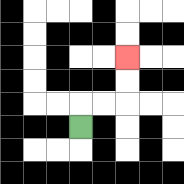{'start': '[3, 5]', 'end': '[5, 2]', 'path_directions': 'U,R,R,U,U', 'path_coordinates': '[[3, 5], [3, 4], [4, 4], [5, 4], [5, 3], [5, 2]]'}